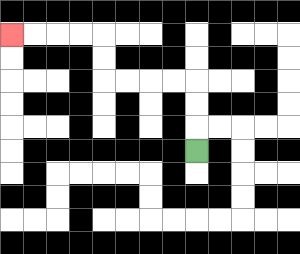{'start': '[8, 6]', 'end': '[0, 1]', 'path_directions': 'U,U,U,L,L,L,L,U,U,L,L,L,L', 'path_coordinates': '[[8, 6], [8, 5], [8, 4], [8, 3], [7, 3], [6, 3], [5, 3], [4, 3], [4, 2], [4, 1], [3, 1], [2, 1], [1, 1], [0, 1]]'}